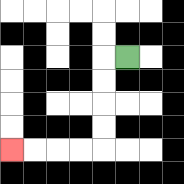{'start': '[5, 2]', 'end': '[0, 6]', 'path_directions': 'L,D,D,D,D,L,L,L,L', 'path_coordinates': '[[5, 2], [4, 2], [4, 3], [4, 4], [4, 5], [4, 6], [3, 6], [2, 6], [1, 6], [0, 6]]'}